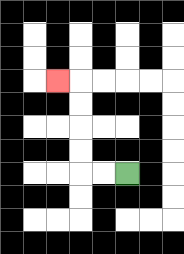{'start': '[5, 7]', 'end': '[2, 3]', 'path_directions': 'L,L,U,U,U,U,L', 'path_coordinates': '[[5, 7], [4, 7], [3, 7], [3, 6], [3, 5], [3, 4], [3, 3], [2, 3]]'}